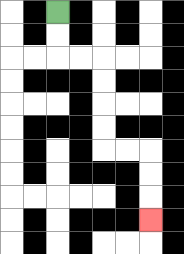{'start': '[2, 0]', 'end': '[6, 9]', 'path_directions': 'D,D,R,R,D,D,D,D,R,R,D,D,D', 'path_coordinates': '[[2, 0], [2, 1], [2, 2], [3, 2], [4, 2], [4, 3], [4, 4], [4, 5], [4, 6], [5, 6], [6, 6], [6, 7], [6, 8], [6, 9]]'}